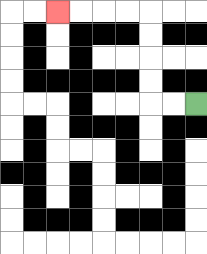{'start': '[8, 4]', 'end': '[2, 0]', 'path_directions': 'L,L,U,U,U,U,L,L,L,L', 'path_coordinates': '[[8, 4], [7, 4], [6, 4], [6, 3], [6, 2], [6, 1], [6, 0], [5, 0], [4, 0], [3, 0], [2, 0]]'}